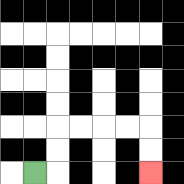{'start': '[1, 7]', 'end': '[6, 7]', 'path_directions': 'R,U,U,R,R,R,R,D,D', 'path_coordinates': '[[1, 7], [2, 7], [2, 6], [2, 5], [3, 5], [4, 5], [5, 5], [6, 5], [6, 6], [6, 7]]'}